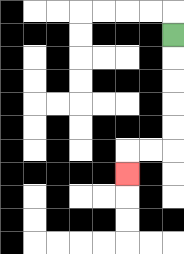{'start': '[7, 1]', 'end': '[5, 7]', 'path_directions': 'D,D,D,D,D,L,L,D', 'path_coordinates': '[[7, 1], [7, 2], [7, 3], [7, 4], [7, 5], [7, 6], [6, 6], [5, 6], [5, 7]]'}